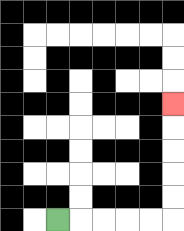{'start': '[2, 9]', 'end': '[7, 4]', 'path_directions': 'R,R,R,R,R,U,U,U,U,U', 'path_coordinates': '[[2, 9], [3, 9], [4, 9], [5, 9], [6, 9], [7, 9], [7, 8], [7, 7], [7, 6], [7, 5], [7, 4]]'}